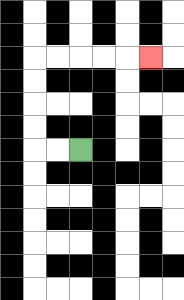{'start': '[3, 6]', 'end': '[6, 2]', 'path_directions': 'L,L,U,U,U,U,R,R,R,R,R', 'path_coordinates': '[[3, 6], [2, 6], [1, 6], [1, 5], [1, 4], [1, 3], [1, 2], [2, 2], [3, 2], [4, 2], [5, 2], [6, 2]]'}